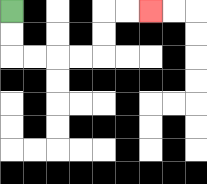{'start': '[0, 0]', 'end': '[6, 0]', 'path_directions': 'D,D,R,R,R,R,U,U,R,R', 'path_coordinates': '[[0, 0], [0, 1], [0, 2], [1, 2], [2, 2], [3, 2], [4, 2], [4, 1], [4, 0], [5, 0], [6, 0]]'}